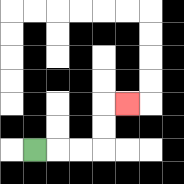{'start': '[1, 6]', 'end': '[5, 4]', 'path_directions': 'R,R,R,U,U,R', 'path_coordinates': '[[1, 6], [2, 6], [3, 6], [4, 6], [4, 5], [4, 4], [5, 4]]'}